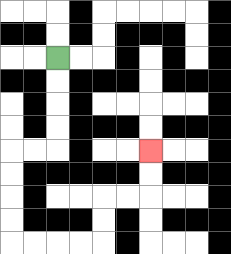{'start': '[2, 2]', 'end': '[6, 6]', 'path_directions': 'D,D,D,D,L,L,D,D,D,D,R,R,R,R,U,U,R,R,U,U', 'path_coordinates': '[[2, 2], [2, 3], [2, 4], [2, 5], [2, 6], [1, 6], [0, 6], [0, 7], [0, 8], [0, 9], [0, 10], [1, 10], [2, 10], [3, 10], [4, 10], [4, 9], [4, 8], [5, 8], [6, 8], [6, 7], [6, 6]]'}